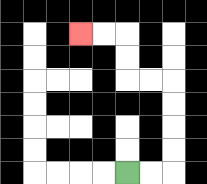{'start': '[5, 7]', 'end': '[3, 1]', 'path_directions': 'R,R,U,U,U,U,L,L,U,U,L,L', 'path_coordinates': '[[5, 7], [6, 7], [7, 7], [7, 6], [7, 5], [7, 4], [7, 3], [6, 3], [5, 3], [5, 2], [5, 1], [4, 1], [3, 1]]'}